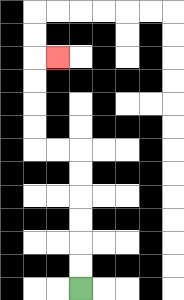{'start': '[3, 12]', 'end': '[2, 2]', 'path_directions': 'U,U,U,U,U,U,L,L,U,U,U,U,R', 'path_coordinates': '[[3, 12], [3, 11], [3, 10], [3, 9], [3, 8], [3, 7], [3, 6], [2, 6], [1, 6], [1, 5], [1, 4], [1, 3], [1, 2], [2, 2]]'}